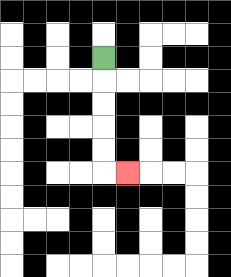{'start': '[4, 2]', 'end': '[5, 7]', 'path_directions': 'D,D,D,D,D,R', 'path_coordinates': '[[4, 2], [4, 3], [4, 4], [4, 5], [4, 6], [4, 7], [5, 7]]'}